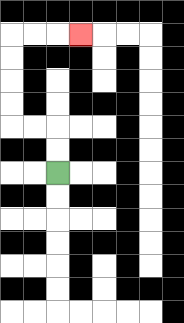{'start': '[2, 7]', 'end': '[3, 1]', 'path_directions': 'U,U,L,L,U,U,U,U,R,R,R', 'path_coordinates': '[[2, 7], [2, 6], [2, 5], [1, 5], [0, 5], [0, 4], [0, 3], [0, 2], [0, 1], [1, 1], [2, 1], [3, 1]]'}